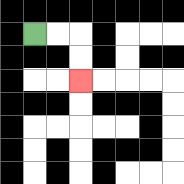{'start': '[1, 1]', 'end': '[3, 3]', 'path_directions': 'R,R,D,D', 'path_coordinates': '[[1, 1], [2, 1], [3, 1], [3, 2], [3, 3]]'}